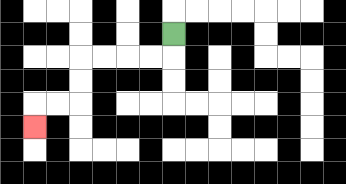{'start': '[7, 1]', 'end': '[1, 5]', 'path_directions': 'D,L,L,L,L,D,D,L,L,D', 'path_coordinates': '[[7, 1], [7, 2], [6, 2], [5, 2], [4, 2], [3, 2], [3, 3], [3, 4], [2, 4], [1, 4], [1, 5]]'}